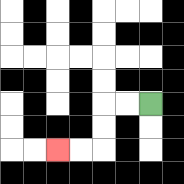{'start': '[6, 4]', 'end': '[2, 6]', 'path_directions': 'L,L,D,D,L,L', 'path_coordinates': '[[6, 4], [5, 4], [4, 4], [4, 5], [4, 6], [3, 6], [2, 6]]'}